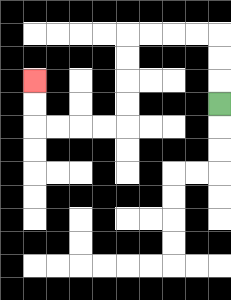{'start': '[9, 4]', 'end': '[1, 3]', 'path_directions': 'U,U,U,L,L,L,L,D,D,D,D,L,L,L,L,U,U', 'path_coordinates': '[[9, 4], [9, 3], [9, 2], [9, 1], [8, 1], [7, 1], [6, 1], [5, 1], [5, 2], [5, 3], [5, 4], [5, 5], [4, 5], [3, 5], [2, 5], [1, 5], [1, 4], [1, 3]]'}